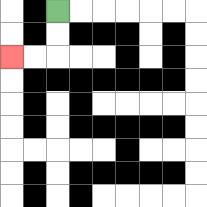{'start': '[2, 0]', 'end': '[0, 2]', 'path_directions': 'D,D,L,L', 'path_coordinates': '[[2, 0], [2, 1], [2, 2], [1, 2], [0, 2]]'}